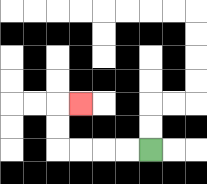{'start': '[6, 6]', 'end': '[3, 4]', 'path_directions': 'L,L,L,L,U,U,R', 'path_coordinates': '[[6, 6], [5, 6], [4, 6], [3, 6], [2, 6], [2, 5], [2, 4], [3, 4]]'}